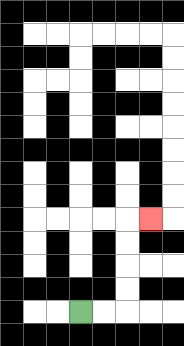{'start': '[3, 13]', 'end': '[6, 9]', 'path_directions': 'R,R,U,U,U,U,R', 'path_coordinates': '[[3, 13], [4, 13], [5, 13], [5, 12], [5, 11], [5, 10], [5, 9], [6, 9]]'}